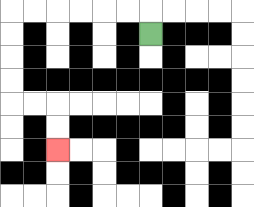{'start': '[6, 1]', 'end': '[2, 6]', 'path_directions': 'U,L,L,L,L,L,L,D,D,D,D,R,R,D,D', 'path_coordinates': '[[6, 1], [6, 0], [5, 0], [4, 0], [3, 0], [2, 0], [1, 0], [0, 0], [0, 1], [0, 2], [0, 3], [0, 4], [1, 4], [2, 4], [2, 5], [2, 6]]'}